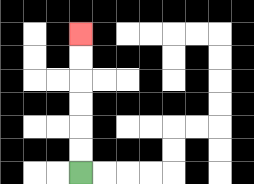{'start': '[3, 7]', 'end': '[3, 1]', 'path_directions': 'U,U,U,U,U,U', 'path_coordinates': '[[3, 7], [3, 6], [3, 5], [3, 4], [3, 3], [3, 2], [3, 1]]'}